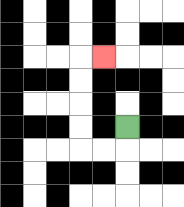{'start': '[5, 5]', 'end': '[4, 2]', 'path_directions': 'D,L,L,U,U,U,U,R', 'path_coordinates': '[[5, 5], [5, 6], [4, 6], [3, 6], [3, 5], [3, 4], [3, 3], [3, 2], [4, 2]]'}